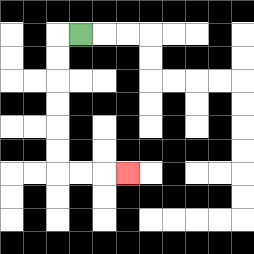{'start': '[3, 1]', 'end': '[5, 7]', 'path_directions': 'L,D,D,D,D,D,D,R,R,R', 'path_coordinates': '[[3, 1], [2, 1], [2, 2], [2, 3], [2, 4], [2, 5], [2, 6], [2, 7], [3, 7], [4, 7], [5, 7]]'}